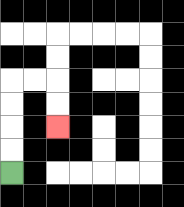{'start': '[0, 7]', 'end': '[2, 5]', 'path_directions': 'U,U,U,U,R,R,D,D', 'path_coordinates': '[[0, 7], [0, 6], [0, 5], [0, 4], [0, 3], [1, 3], [2, 3], [2, 4], [2, 5]]'}